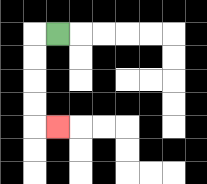{'start': '[2, 1]', 'end': '[2, 5]', 'path_directions': 'L,D,D,D,D,R', 'path_coordinates': '[[2, 1], [1, 1], [1, 2], [1, 3], [1, 4], [1, 5], [2, 5]]'}